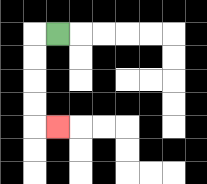{'start': '[2, 1]', 'end': '[2, 5]', 'path_directions': 'L,D,D,D,D,R', 'path_coordinates': '[[2, 1], [1, 1], [1, 2], [1, 3], [1, 4], [1, 5], [2, 5]]'}